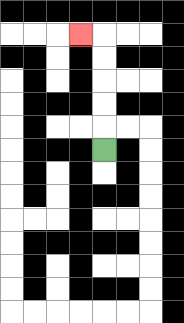{'start': '[4, 6]', 'end': '[3, 1]', 'path_directions': 'U,U,U,U,U,L', 'path_coordinates': '[[4, 6], [4, 5], [4, 4], [4, 3], [4, 2], [4, 1], [3, 1]]'}